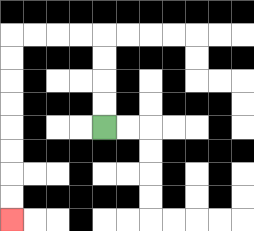{'start': '[4, 5]', 'end': '[0, 9]', 'path_directions': 'U,U,U,U,L,L,L,L,D,D,D,D,D,D,D,D', 'path_coordinates': '[[4, 5], [4, 4], [4, 3], [4, 2], [4, 1], [3, 1], [2, 1], [1, 1], [0, 1], [0, 2], [0, 3], [0, 4], [0, 5], [0, 6], [0, 7], [0, 8], [0, 9]]'}